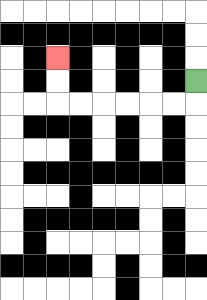{'start': '[8, 3]', 'end': '[2, 2]', 'path_directions': 'D,L,L,L,L,L,L,U,U', 'path_coordinates': '[[8, 3], [8, 4], [7, 4], [6, 4], [5, 4], [4, 4], [3, 4], [2, 4], [2, 3], [2, 2]]'}